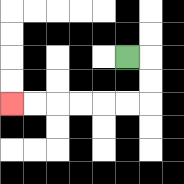{'start': '[5, 2]', 'end': '[0, 4]', 'path_directions': 'R,D,D,L,L,L,L,L,L', 'path_coordinates': '[[5, 2], [6, 2], [6, 3], [6, 4], [5, 4], [4, 4], [3, 4], [2, 4], [1, 4], [0, 4]]'}